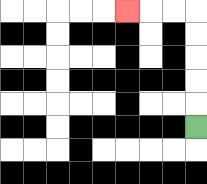{'start': '[8, 5]', 'end': '[5, 0]', 'path_directions': 'U,U,U,U,U,L,L,L', 'path_coordinates': '[[8, 5], [8, 4], [8, 3], [8, 2], [8, 1], [8, 0], [7, 0], [6, 0], [5, 0]]'}